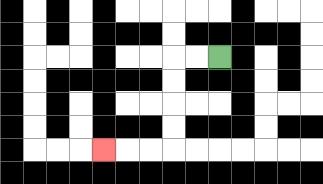{'start': '[9, 2]', 'end': '[4, 6]', 'path_directions': 'L,L,D,D,D,D,L,L,L', 'path_coordinates': '[[9, 2], [8, 2], [7, 2], [7, 3], [7, 4], [7, 5], [7, 6], [6, 6], [5, 6], [4, 6]]'}